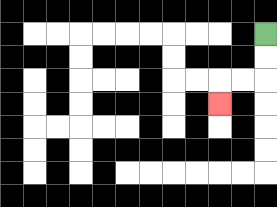{'start': '[11, 1]', 'end': '[9, 4]', 'path_directions': 'D,D,L,L,D', 'path_coordinates': '[[11, 1], [11, 2], [11, 3], [10, 3], [9, 3], [9, 4]]'}